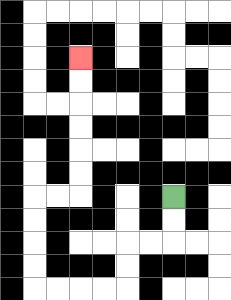{'start': '[7, 8]', 'end': '[3, 2]', 'path_directions': 'D,D,L,L,D,D,L,L,L,L,U,U,U,U,R,R,U,U,U,U,U,U', 'path_coordinates': '[[7, 8], [7, 9], [7, 10], [6, 10], [5, 10], [5, 11], [5, 12], [4, 12], [3, 12], [2, 12], [1, 12], [1, 11], [1, 10], [1, 9], [1, 8], [2, 8], [3, 8], [3, 7], [3, 6], [3, 5], [3, 4], [3, 3], [3, 2]]'}